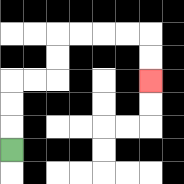{'start': '[0, 6]', 'end': '[6, 3]', 'path_directions': 'U,U,U,R,R,U,U,R,R,R,R,D,D', 'path_coordinates': '[[0, 6], [0, 5], [0, 4], [0, 3], [1, 3], [2, 3], [2, 2], [2, 1], [3, 1], [4, 1], [5, 1], [6, 1], [6, 2], [6, 3]]'}